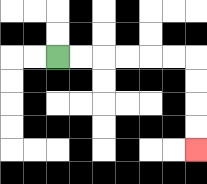{'start': '[2, 2]', 'end': '[8, 6]', 'path_directions': 'R,R,R,R,R,R,D,D,D,D', 'path_coordinates': '[[2, 2], [3, 2], [4, 2], [5, 2], [6, 2], [7, 2], [8, 2], [8, 3], [8, 4], [8, 5], [8, 6]]'}